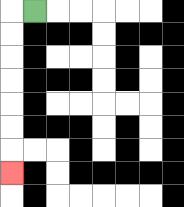{'start': '[1, 0]', 'end': '[0, 7]', 'path_directions': 'L,D,D,D,D,D,D,D', 'path_coordinates': '[[1, 0], [0, 0], [0, 1], [0, 2], [0, 3], [0, 4], [0, 5], [0, 6], [0, 7]]'}